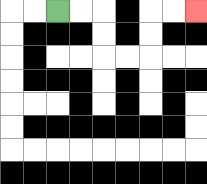{'start': '[2, 0]', 'end': '[8, 0]', 'path_directions': 'R,R,D,D,R,R,U,U,R,R', 'path_coordinates': '[[2, 0], [3, 0], [4, 0], [4, 1], [4, 2], [5, 2], [6, 2], [6, 1], [6, 0], [7, 0], [8, 0]]'}